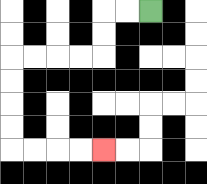{'start': '[6, 0]', 'end': '[4, 6]', 'path_directions': 'L,L,D,D,L,L,L,L,D,D,D,D,R,R,R,R', 'path_coordinates': '[[6, 0], [5, 0], [4, 0], [4, 1], [4, 2], [3, 2], [2, 2], [1, 2], [0, 2], [0, 3], [0, 4], [0, 5], [0, 6], [1, 6], [2, 6], [3, 6], [4, 6]]'}